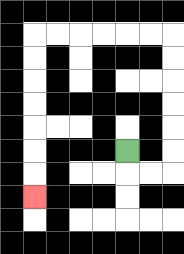{'start': '[5, 6]', 'end': '[1, 8]', 'path_directions': 'D,R,R,U,U,U,U,U,U,L,L,L,L,L,L,D,D,D,D,D,D,D', 'path_coordinates': '[[5, 6], [5, 7], [6, 7], [7, 7], [7, 6], [7, 5], [7, 4], [7, 3], [7, 2], [7, 1], [6, 1], [5, 1], [4, 1], [3, 1], [2, 1], [1, 1], [1, 2], [1, 3], [1, 4], [1, 5], [1, 6], [1, 7], [1, 8]]'}